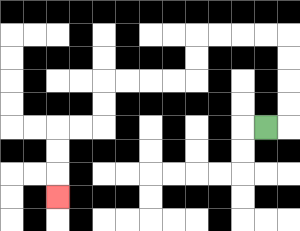{'start': '[11, 5]', 'end': '[2, 8]', 'path_directions': 'R,U,U,U,U,L,L,L,L,D,D,L,L,L,L,D,D,L,L,D,D,D', 'path_coordinates': '[[11, 5], [12, 5], [12, 4], [12, 3], [12, 2], [12, 1], [11, 1], [10, 1], [9, 1], [8, 1], [8, 2], [8, 3], [7, 3], [6, 3], [5, 3], [4, 3], [4, 4], [4, 5], [3, 5], [2, 5], [2, 6], [2, 7], [2, 8]]'}